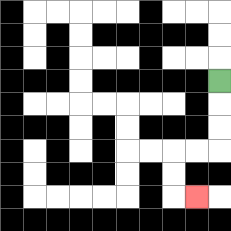{'start': '[9, 3]', 'end': '[8, 8]', 'path_directions': 'D,D,D,L,L,D,D,R', 'path_coordinates': '[[9, 3], [9, 4], [9, 5], [9, 6], [8, 6], [7, 6], [7, 7], [7, 8], [8, 8]]'}